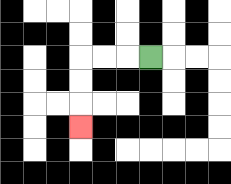{'start': '[6, 2]', 'end': '[3, 5]', 'path_directions': 'L,L,L,D,D,D', 'path_coordinates': '[[6, 2], [5, 2], [4, 2], [3, 2], [3, 3], [3, 4], [3, 5]]'}